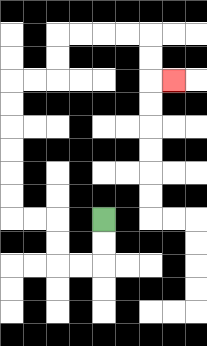{'start': '[4, 9]', 'end': '[7, 3]', 'path_directions': 'D,D,L,L,U,U,L,L,U,U,U,U,U,U,R,R,U,U,R,R,R,R,D,D,R', 'path_coordinates': '[[4, 9], [4, 10], [4, 11], [3, 11], [2, 11], [2, 10], [2, 9], [1, 9], [0, 9], [0, 8], [0, 7], [0, 6], [0, 5], [0, 4], [0, 3], [1, 3], [2, 3], [2, 2], [2, 1], [3, 1], [4, 1], [5, 1], [6, 1], [6, 2], [6, 3], [7, 3]]'}